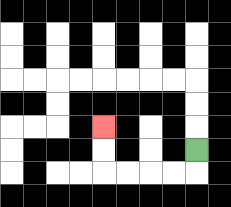{'start': '[8, 6]', 'end': '[4, 5]', 'path_directions': 'D,L,L,L,L,U,U', 'path_coordinates': '[[8, 6], [8, 7], [7, 7], [6, 7], [5, 7], [4, 7], [4, 6], [4, 5]]'}